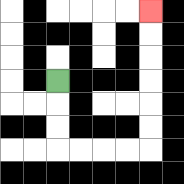{'start': '[2, 3]', 'end': '[6, 0]', 'path_directions': 'D,D,D,R,R,R,R,U,U,U,U,U,U', 'path_coordinates': '[[2, 3], [2, 4], [2, 5], [2, 6], [3, 6], [4, 6], [5, 6], [6, 6], [6, 5], [6, 4], [6, 3], [6, 2], [6, 1], [6, 0]]'}